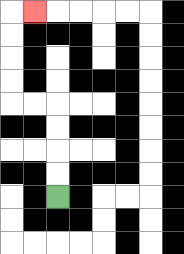{'start': '[2, 8]', 'end': '[1, 0]', 'path_directions': 'U,U,U,U,L,L,U,U,U,U,R', 'path_coordinates': '[[2, 8], [2, 7], [2, 6], [2, 5], [2, 4], [1, 4], [0, 4], [0, 3], [0, 2], [0, 1], [0, 0], [1, 0]]'}